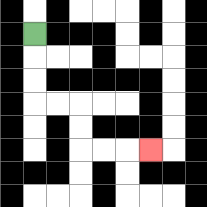{'start': '[1, 1]', 'end': '[6, 6]', 'path_directions': 'D,D,D,R,R,D,D,R,R,R', 'path_coordinates': '[[1, 1], [1, 2], [1, 3], [1, 4], [2, 4], [3, 4], [3, 5], [3, 6], [4, 6], [5, 6], [6, 6]]'}